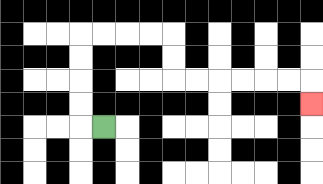{'start': '[4, 5]', 'end': '[13, 4]', 'path_directions': 'L,U,U,U,U,R,R,R,R,D,D,R,R,R,R,R,R,D', 'path_coordinates': '[[4, 5], [3, 5], [3, 4], [3, 3], [3, 2], [3, 1], [4, 1], [5, 1], [6, 1], [7, 1], [7, 2], [7, 3], [8, 3], [9, 3], [10, 3], [11, 3], [12, 3], [13, 3], [13, 4]]'}